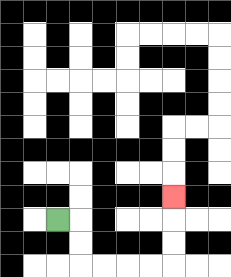{'start': '[2, 9]', 'end': '[7, 8]', 'path_directions': 'R,D,D,R,R,R,R,U,U,U', 'path_coordinates': '[[2, 9], [3, 9], [3, 10], [3, 11], [4, 11], [5, 11], [6, 11], [7, 11], [7, 10], [7, 9], [7, 8]]'}